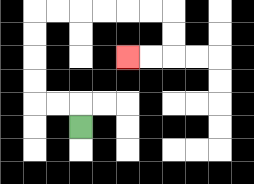{'start': '[3, 5]', 'end': '[5, 2]', 'path_directions': 'U,L,L,U,U,U,U,R,R,R,R,R,R,D,D,L,L', 'path_coordinates': '[[3, 5], [3, 4], [2, 4], [1, 4], [1, 3], [1, 2], [1, 1], [1, 0], [2, 0], [3, 0], [4, 0], [5, 0], [6, 0], [7, 0], [7, 1], [7, 2], [6, 2], [5, 2]]'}